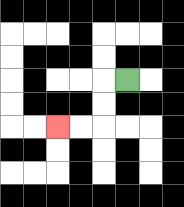{'start': '[5, 3]', 'end': '[2, 5]', 'path_directions': 'L,D,D,L,L', 'path_coordinates': '[[5, 3], [4, 3], [4, 4], [4, 5], [3, 5], [2, 5]]'}